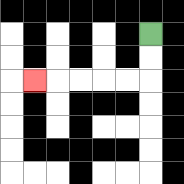{'start': '[6, 1]', 'end': '[1, 3]', 'path_directions': 'D,D,L,L,L,L,L', 'path_coordinates': '[[6, 1], [6, 2], [6, 3], [5, 3], [4, 3], [3, 3], [2, 3], [1, 3]]'}